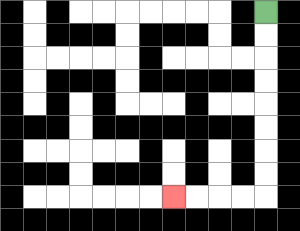{'start': '[11, 0]', 'end': '[7, 8]', 'path_directions': 'D,D,D,D,D,D,D,D,L,L,L,L', 'path_coordinates': '[[11, 0], [11, 1], [11, 2], [11, 3], [11, 4], [11, 5], [11, 6], [11, 7], [11, 8], [10, 8], [9, 8], [8, 8], [7, 8]]'}